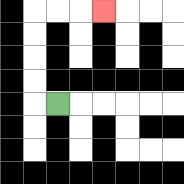{'start': '[2, 4]', 'end': '[4, 0]', 'path_directions': 'L,U,U,U,U,R,R,R', 'path_coordinates': '[[2, 4], [1, 4], [1, 3], [1, 2], [1, 1], [1, 0], [2, 0], [3, 0], [4, 0]]'}